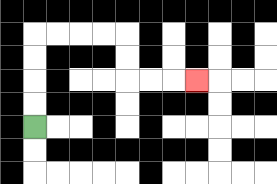{'start': '[1, 5]', 'end': '[8, 3]', 'path_directions': 'U,U,U,U,R,R,R,R,D,D,R,R,R', 'path_coordinates': '[[1, 5], [1, 4], [1, 3], [1, 2], [1, 1], [2, 1], [3, 1], [4, 1], [5, 1], [5, 2], [5, 3], [6, 3], [7, 3], [8, 3]]'}